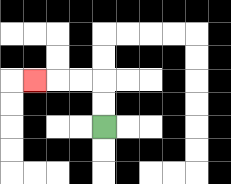{'start': '[4, 5]', 'end': '[1, 3]', 'path_directions': 'U,U,L,L,L', 'path_coordinates': '[[4, 5], [4, 4], [4, 3], [3, 3], [2, 3], [1, 3]]'}